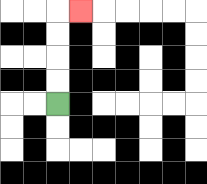{'start': '[2, 4]', 'end': '[3, 0]', 'path_directions': 'U,U,U,U,R', 'path_coordinates': '[[2, 4], [2, 3], [2, 2], [2, 1], [2, 0], [3, 0]]'}